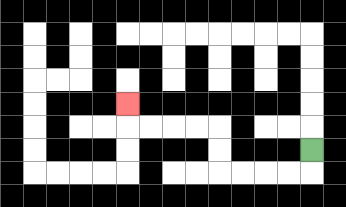{'start': '[13, 6]', 'end': '[5, 4]', 'path_directions': 'D,L,L,L,L,U,U,L,L,L,L,U', 'path_coordinates': '[[13, 6], [13, 7], [12, 7], [11, 7], [10, 7], [9, 7], [9, 6], [9, 5], [8, 5], [7, 5], [6, 5], [5, 5], [5, 4]]'}